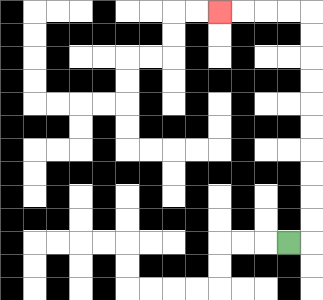{'start': '[12, 10]', 'end': '[9, 0]', 'path_directions': 'R,U,U,U,U,U,U,U,U,U,U,L,L,L,L', 'path_coordinates': '[[12, 10], [13, 10], [13, 9], [13, 8], [13, 7], [13, 6], [13, 5], [13, 4], [13, 3], [13, 2], [13, 1], [13, 0], [12, 0], [11, 0], [10, 0], [9, 0]]'}